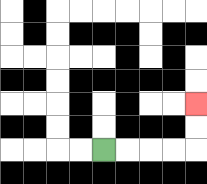{'start': '[4, 6]', 'end': '[8, 4]', 'path_directions': 'R,R,R,R,U,U', 'path_coordinates': '[[4, 6], [5, 6], [6, 6], [7, 6], [8, 6], [8, 5], [8, 4]]'}